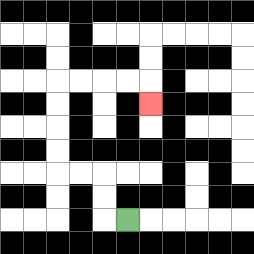{'start': '[5, 9]', 'end': '[6, 4]', 'path_directions': 'L,U,U,L,L,U,U,U,U,R,R,R,R,D', 'path_coordinates': '[[5, 9], [4, 9], [4, 8], [4, 7], [3, 7], [2, 7], [2, 6], [2, 5], [2, 4], [2, 3], [3, 3], [4, 3], [5, 3], [6, 3], [6, 4]]'}